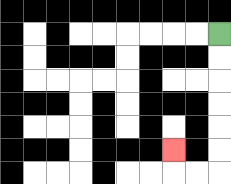{'start': '[9, 1]', 'end': '[7, 6]', 'path_directions': 'D,D,D,D,D,D,L,L,U', 'path_coordinates': '[[9, 1], [9, 2], [9, 3], [9, 4], [9, 5], [9, 6], [9, 7], [8, 7], [7, 7], [7, 6]]'}